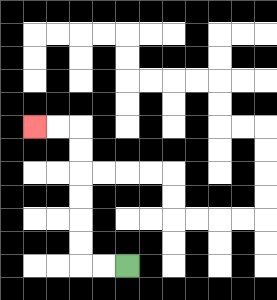{'start': '[5, 11]', 'end': '[1, 5]', 'path_directions': 'L,L,U,U,U,U,U,U,L,L', 'path_coordinates': '[[5, 11], [4, 11], [3, 11], [3, 10], [3, 9], [3, 8], [3, 7], [3, 6], [3, 5], [2, 5], [1, 5]]'}